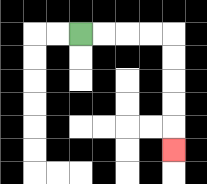{'start': '[3, 1]', 'end': '[7, 6]', 'path_directions': 'R,R,R,R,D,D,D,D,D', 'path_coordinates': '[[3, 1], [4, 1], [5, 1], [6, 1], [7, 1], [7, 2], [7, 3], [7, 4], [7, 5], [7, 6]]'}